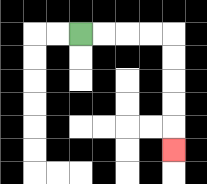{'start': '[3, 1]', 'end': '[7, 6]', 'path_directions': 'R,R,R,R,D,D,D,D,D', 'path_coordinates': '[[3, 1], [4, 1], [5, 1], [6, 1], [7, 1], [7, 2], [7, 3], [7, 4], [7, 5], [7, 6]]'}